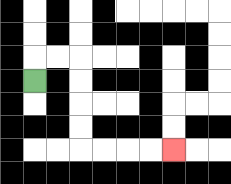{'start': '[1, 3]', 'end': '[7, 6]', 'path_directions': 'U,R,R,D,D,D,D,R,R,R,R', 'path_coordinates': '[[1, 3], [1, 2], [2, 2], [3, 2], [3, 3], [3, 4], [3, 5], [3, 6], [4, 6], [5, 6], [6, 6], [7, 6]]'}